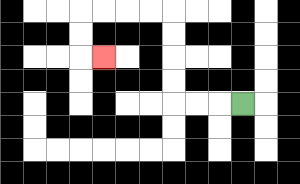{'start': '[10, 4]', 'end': '[4, 2]', 'path_directions': 'L,L,L,U,U,U,U,L,L,L,L,D,D,R', 'path_coordinates': '[[10, 4], [9, 4], [8, 4], [7, 4], [7, 3], [7, 2], [7, 1], [7, 0], [6, 0], [5, 0], [4, 0], [3, 0], [3, 1], [3, 2], [4, 2]]'}